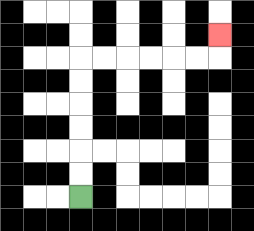{'start': '[3, 8]', 'end': '[9, 1]', 'path_directions': 'U,U,U,U,U,U,R,R,R,R,R,R,U', 'path_coordinates': '[[3, 8], [3, 7], [3, 6], [3, 5], [3, 4], [3, 3], [3, 2], [4, 2], [5, 2], [6, 2], [7, 2], [8, 2], [9, 2], [9, 1]]'}